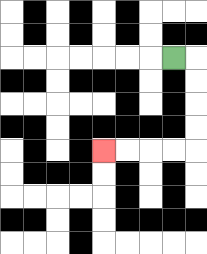{'start': '[7, 2]', 'end': '[4, 6]', 'path_directions': 'R,D,D,D,D,L,L,L,L', 'path_coordinates': '[[7, 2], [8, 2], [8, 3], [8, 4], [8, 5], [8, 6], [7, 6], [6, 6], [5, 6], [4, 6]]'}